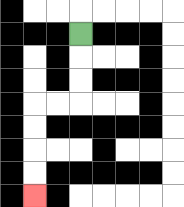{'start': '[3, 1]', 'end': '[1, 8]', 'path_directions': 'D,D,D,L,L,D,D,D,D', 'path_coordinates': '[[3, 1], [3, 2], [3, 3], [3, 4], [2, 4], [1, 4], [1, 5], [1, 6], [1, 7], [1, 8]]'}